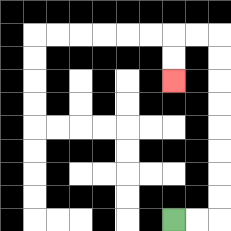{'start': '[7, 9]', 'end': '[7, 3]', 'path_directions': 'R,R,U,U,U,U,U,U,U,U,L,L,D,D', 'path_coordinates': '[[7, 9], [8, 9], [9, 9], [9, 8], [9, 7], [9, 6], [9, 5], [9, 4], [9, 3], [9, 2], [9, 1], [8, 1], [7, 1], [7, 2], [7, 3]]'}